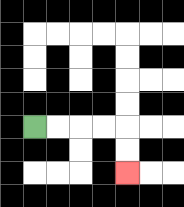{'start': '[1, 5]', 'end': '[5, 7]', 'path_directions': 'R,R,R,R,D,D', 'path_coordinates': '[[1, 5], [2, 5], [3, 5], [4, 5], [5, 5], [5, 6], [5, 7]]'}